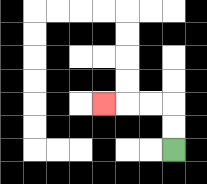{'start': '[7, 6]', 'end': '[4, 4]', 'path_directions': 'U,U,L,L,L', 'path_coordinates': '[[7, 6], [7, 5], [7, 4], [6, 4], [5, 4], [4, 4]]'}